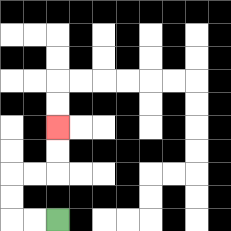{'start': '[2, 9]', 'end': '[2, 5]', 'path_directions': 'L,L,U,U,R,R,U,U', 'path_coordinates': '[[2, 9], [1, 9], [0, 9], [0, 8], [0, 7], [1, 7], [2, 7], [2, 6], [2, 5]]'}